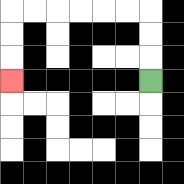{'start': '[6, 3]', 'end': '[0, 3]', 'path_directions': 'U,U,U,L,L,L,L,L,L,D,D,D', 'path_coordinates': '[[6, 3], [6, 2], [6, 1], [6, 0], [5, 0], [4, 0], [3, 0], [2, 0], [1, 0], [0, 0], [0, 1], [0, 2], [0, 3]]'}